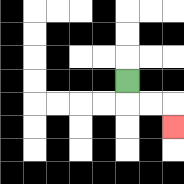{'start': '[5, 3]', 'end': '[7, 5]', 'path_directions': 'D,R,R,D', 'path_coordinates': '[[5, 3], [5, 4], [6, 4], [7, 4], [7, 5]]'}